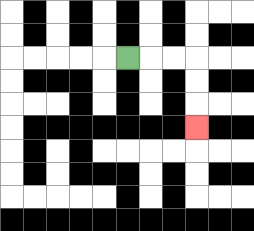{'start': '[5, 2]', 'end': '[8, 5]', 'path_directions': 'R,R,R,D,D,D', 'path_coordinates': '[[5, 2], [6, 2], [7, 2], [8, 2], [8, 3], [8, 4], [8, 5]]'}